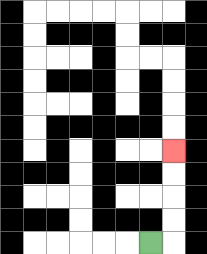{'start': '[6, 10]', 'end': '[7, 6]', 'path_directions': 'R,U,U,U,U', 'path_coordinates': '[[6, 10], [7, 10], [7, 9], [7, 8], [7, 7], [7, 6]]'}